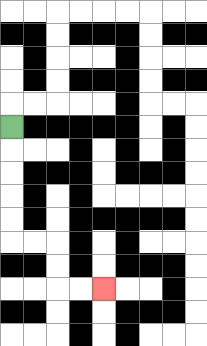{'start': '[0, 5]', 'end': '[4, 12]', 'path_directions': 'D,D,D,D,D,R,R,D,D,R,R', 'path_coordinates': '[[0, 5], [0, 6], [0, 7], [0, 8], [0, 9], [0, 10], [1, 10], [2, 10], [2, 11], [2, 12], [3, 12], [4, 12]]'}